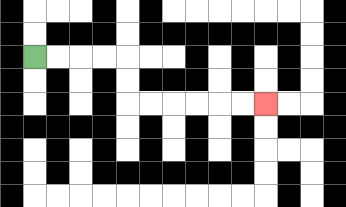{'start': '[1, 2]', 'end': '[11, 4]', 'path_directions': 'R,R,R,R,D,D,R,R,R,R,R,R', 'path_coordinates': '[[1, 2], [2, 2], [3, 2], [4, 2], [5, 2], [5, 3], [5, 4], [6, 4], [7, 4], [8, 4], [9, 4], [10, 4], [11, 4]]'}